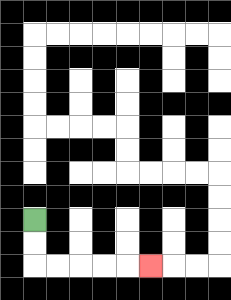{'start': '[1, 9]', 'end': '[6, 11]', 'path_directions': 'D,D,R,R,R,R,R', 'path_coordinates': '[[1, 9], [1, 10], [1, 11], [2, 11], [3, 11], [4, 11], [5, 11], [6, 11]]'}